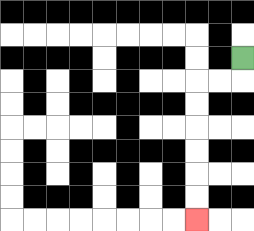{'start': '[10, 2]', 'end': '[8, 9]', 'path_directions': 'D,L,L,D,D,D,D,D,D', 'path_coordinates': '[[10, 2], [10, 3], [9, 3], [8, 3], [8, 4], [8, 5], [8, 6], [8, 7], [8, 8], [8, 9]]'}